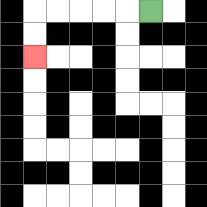{'start': '[6, 0]', 'end': '[1, 2]', 'path_directions': 'L,L,L,L,L,D,D', 'path_coordinates': '[[6, 0], [5, 0], [4, 0], [3, 0], [2, 0], [1, 0], [1, 1], [1, 2]]'}